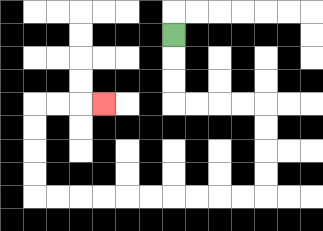{'start': '[7, 1]', 'end': '[4, 4]', 'path_directions': 'D,D,D,R,R,R,R,D,D,D,D,L,L,L,L,L,L,L,L,L,L,U,U,U,U,R,R,R', 'path_coordinates': '[[7, 1], [7, 2], [7, 3], [7, 4], [8, 4], [9, 4], [10, 4], [11, 4], [11, 5], [11, 6], [11, 7], [11, 8], [10, 8], [9, 8], [8, 8], [7, 8], [6, 8], [5, 8], [4, 8], [3, 8], [2, 8], [1, 8], [1, 7], [1, 6], [1, 5], [1, 4], [2, 4], [3, 4], [4, 4]]'}